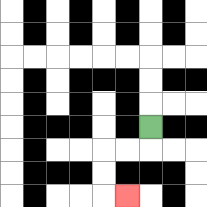{'start': '[6, 5]', 'end': '[5, 8]', 'path_directions': 'D,L,L,D,D,R', 'path_coordinates': '[[6, 5], [6, 6], [5, 6], [4, 6], [4, 7], [4, 8], [5, 8]]'}